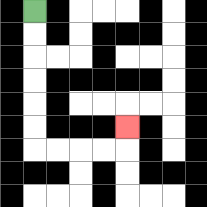{'start': '[1, 0]', 'end': '[5, 5]', 'path_directions': 'D,D,D,D,D,D,R,R,R,R,U', 'path_coordinates': '[[1, 0], [1, 1], [1, 2], [1, 3], [1, 4], [1, 5], [1, 6], [2, 6], [3, 6], [4, 6], [5, 6], [5, 5]]'}